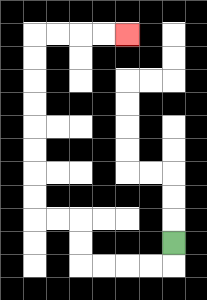{'start': '[7, 10]', 'end': '[5, 1]', 'path_directions': 'D,L,L,L,L,U,U,L,L,U,U,U,U,U,U,U,U,R,R,R,R', 'path_coordinates': '[[7, 10], [7, 11], [6, 11], [5, 11], [4, 11], [3, 11], [3, 10], [3, 9], [2, 9], [1, 9], [1, 8], [1, 7], [1, 6], [1, 5], [1, 4], [1, 3], [1, 2], [1, 1], [2, 1], [3, 1], [4, 1], [5, 1]]'}